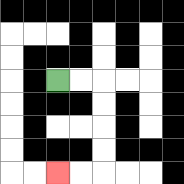{'start': '[2, 3]', 'end': '[2, 7]', 'path_directions': 'R,R,D,D,D,D,L,L', 'path_coordinates': '[[2, 3], [3, 3], [4, 3], [4, 4], [4, 5], [4, 6], [4, 7], [3, 7], [2, 7]]'}